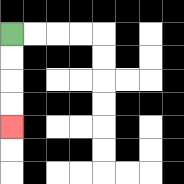{'start': '[0, 1]', 'end': '[0, 5]', 'path_directions': 'D,D,D,D', 'path_coordinates': '[[0, 1], [0, 2], [0, 3], [0, 4], [0, 5]]'}